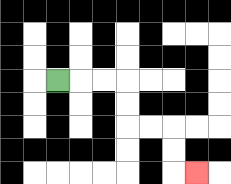{'start': '[2, 3]', 'end': '[8, 7]', 'path_directions': 'R,R,R,D,D,R,R,D,D,R', 'path_coordinates': '[[2, 3], [3, 3], [4, 3], [5, 3], [5, 4], [5, 5], [6, 5], [7, 5], [7, 6], [7, 7], [8, 7]]'}